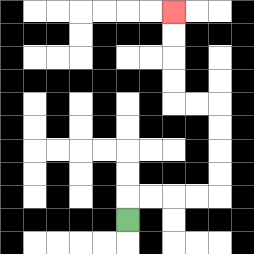{'start': '[5, 9]', 'end': '[7, 0]', 'path_directions': 'U,R,R,R,R,U,U,U,U,L,L,U,U,U,U', 'path_coordinates': '[[5, 9], [5, 8], [6, 8], [7, 8], [8, 8], [9, 8], [9, 7], [9, 6], [9, 5], [9, 4], [8, 4], [7, 4], [7, 3], [7, 2], [7, 1], [7, 0]]'}